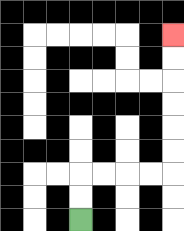{'start': '[3, 9]', 'end': '[7, 1]', 'path_directions': 'U,U,R,R,R,R,U,U,U,U,U,U', 'path_coordinates': '[[3, 9], [3, 8], [3, 7], [4, 7], [5, 7], [6, 7], [7, 7], [7, 6], [7, 5], [7, 4], [7, 3], [7, 2], [7, 1]]'}